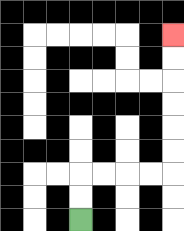{'start': '[3, 9]', 'end': '[7, 1]', 'path_directions': 'U,U,R,R,R,R,U,U,U,U,U,U', 'path_coordinates': '[[3, 9], [3, 8], [3, 7], [4, 7], [5, 7], [6, 7], [7, 7], [7, 6], [7, 5], [7, 4], [7, 3], [7, 2], [7, 1]]'}